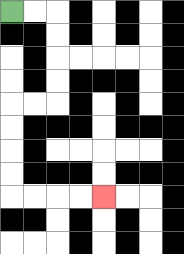{'start': '[0, 0]', 'end': '[4, 8]', 'path_directions': 'R,R,D,D,D,D,L,L,D,D,D,D,R,R,R,R', 'path_coordinates': '[[0, 0], [1, 0], [2, 0], [2, 1], [2, 2], [2, 3], [2, 4], [1, 4], [0, 4], [0, 5], [0, 6], [0, 7], [0, 8], [1, 8], [2, 8], [3, 8], [4, 8]]'}